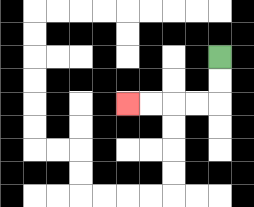{'start': '[9, 2]', 'end': '[5, 4]', 'path_directions': 'D,D,L,L,L,L', 'path_coordinates': '[[9, 2], [9, 3], [9, 4], [8, 4], [7, 4], [6, 4], [5, 4]]'}